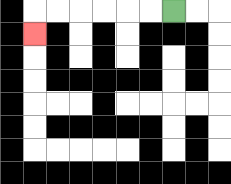{'start': '[7, 0]', 'end': '[1, 1]', 'path_directions': 'L,L,L,L,L,L,D', 'path_coordinates': '[[7, 0], [6, 0], [5, 0], [4, 0], [3, 0], [2, 0], [1, 0], [1, 1]]'}